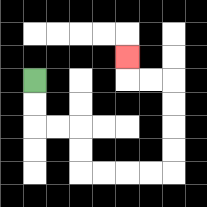{'start': '[1, 3]', 'end': '[5, 2]', 'path_directions': 'D,D,R,R,D,D,R,R,R,R,U,U,U,U,L,L,U', 'path_coordinates': '[[1, 3], [1, 4], [1, 5], [2, 5], [3, 5], [3, 6], [3, 7], [4, 7], [5, 7], [6, 7], [7, 7], [7, 6], [7, 5], [7, 4], [7, 3], [6, 3], [5, 3], [5, 2]]'}